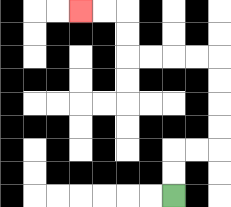{'start': '[7, 8]', 'end': '[3, 0]', 'path_directions': 'U,U,R,R,U,U,U,U,L,L,L,L,U,U,L,L', 'path_coordinates': '[[7, 8], [7, 7], [7, 6], [8, 6], [9, 6], [9, 5], [9, 4], [9, 3], [9, 2], [8, 2], [7, 2], [6, 2], [5, 2], [5, 1], [5, 0], [4, 0], [3, 0]]'}